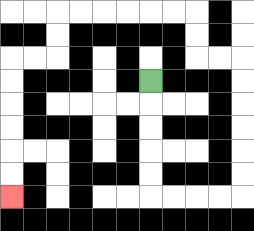{'start': '[6, 3]', 'end': '[0, 8]', 'path_directions': 'D,D,D,D,D,R,R,R,R,U,U,U,U,U,U,L,L,U,U,L,L,L,L,L,L,D,D,L,L,D,D,D,D,D,D', 'path_coordinates': '[[6, 3], [6, 4], [6, 5], [6, 6], [6, 7], [6, 8], [7, 8], [8, 8], [9, 8], [10, 8], [10, 7], [10, 6], [10, 5], [10, 4], [10, 3], [10, 2], [9, 2], [8, 2], [8, 1], [8, 0], [7, 0], [6, 0], [5, 0], [4, 0], [3, 0], [2, 0], [2, 1], [2, 2], [1, 2], [0, 2], [0, 3], [0, 4], [0, 5], [0, 6], [0, 7], [0, 8]]'}